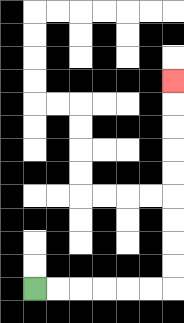{'start': '[1, 12]', 'end': '[7, 3]', 'path_directions': 'R,R,R,R,R,R,U,U,U,U,U,U,U,U,U', 'path_coordinates': '[[1, 12], [2, 12], [3, 12], [4, 12], [5, 12], [6, 12], [7, 12], [7, 11], [7, 10], [7, 9], [7, 8], [7, 7], [7, 6], [7, 5], [7, 4], [7, 3]]'}